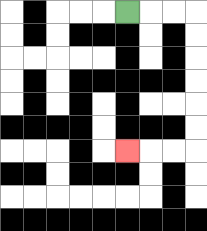{'start': '[5, 0]', 'end': '[5, 6]', 'path_directions': 'R,R,R,D,D,D,D,D,D,L,L,L', 'path_coordinates': '[[5, 0], [6, 0], [7, 0], [8, 0], [8, 1], [8, 2], [8, 3], [8, 4], [8, 5], [8, 6], [7, 6], [6, 6], [5, 6]]'}